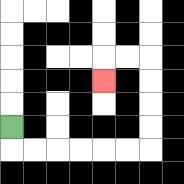{'start': '[0, 5]', 'end': '[4, 3]', 'path_directions': 'D,R,R,R,R,R,R,U,U,U,U,L,L,D', 'path_coordinates': '[[0, 5], [0, 6], [1, 6], [2, 6], [3, 6], [4, 6], [5, 6], [6, 6], [6, 5], [6, 4], [6, 3], [6, 2], [5, 2], [4, 2], [4, 3]]'}